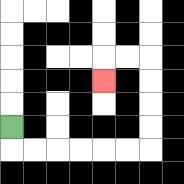{'start': '[0, 5]', 'end': '[4, 3]', 'path_directions': 'D,R,R,R,R,R,R,U,U,U,U,L,L,D', 'path_coordinates': '[[0, 5], [0, 6], [1, 6], [2, 6], [3, 6], [4, 6], [5, 6], [6, 6], [6, 5], [6, 4], [6, 3], [6, 2], [5, 2], [4, 2], [4, 3]]'}